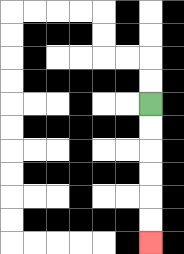{'start': '[6, 4]', 'end': '[6, 10]', 'path_directions': 'D,D,D,D,D,D', 'path_coordinates': '[[6, 4], [6, 5], [6, 6], [6, 7], [6, 8], [6, 9], [6, 10]]'}